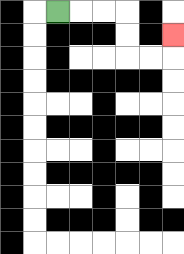{'start': '[2, 0]', 'end': '[7, 1]', 'path_directions': 'R,R,R,D,D,R,R,U', 'path_coordinates': '[[2, 0], [3, 0], [4, 0], [5, 0], [5, 1], [5, 2], [6, 2], [7, 2], [7, 1]]'}